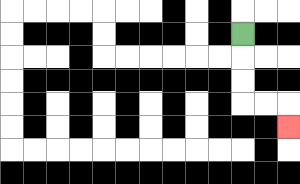{'start': '[10, 1]', 'end': '[12, 5]', 'path_directions': 'D,D,D,R,R,D', 'path_coordinates': '[[10, 1], [10, 2], [10, 3], [10, 4], [11, 4], [12, 4], [12, 5]]'}